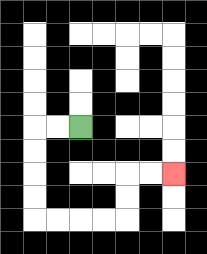{'start': '[3, 5]', 'end': '[7, 7]', 'path_directions': 'L,L,D,D,D,D,R,R,R,R,U,U,R,R', 'path_coordinates': '[[3, 5], [2, 5], [1, 5], [1, 6], [1, 7], [1, 8], [1, 9], [2, 9], [3, 9], [4, 9], [5, 9], [5, 8], [5, 7], [6, 7], [7, 7]]'}